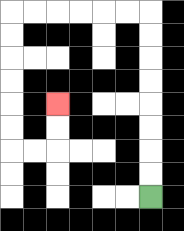{'start': '[6, 8]', 'end': '[2, 4]', 'path_directions': 'U,U,U,U,U,U,U,U,L,L,L,L,L,L,D,D,D,D,D,D,R,R,U,U', 'path_coordinates': '[[6, 8], [6, 7], [6, 6], [6, 5], [6, 4], [6, 3], [6, 2], [6, 1], [6, 0], [5, 0], [4, 0], [3, 0], [2, 0], [1, 0], [0, 0], [0, 1], [0, 2], [0, 3], [0, 4], [0, 5], [0, 6], [1, 6], [2, 6], [2, 5], [2, 4]]'}